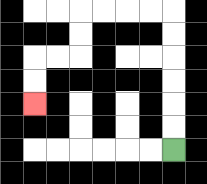{'start': '[7, 6]', 'end': '[1, 4]', 'path_directions': 'U,U,U,U,U,U,L,L,L,L,D,D,L,L,D,D', 'path_coordinates': '[[7, 6], [7, 5], [7, 4], [7, 3], [7, 2], [7, 1], [7, 0], [6, 0], [5, 0], [4, 0], [3, 0], [3, 1], [3, 2], [2, 2], [1, 2], [1, 3], [1, 4]]'}